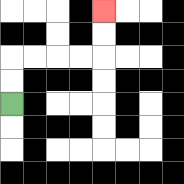{'start': '[0, 4]', 'end': '[4, 0]', 'path_directions': 'U,U,R,R,R,R,U,U', 'path_coordinates': '[[0, 4], [0, 3], [0, 2], [1, 2], [2, 2], [3, 2], [4, 2], [4, 1], [4, 0]]'}